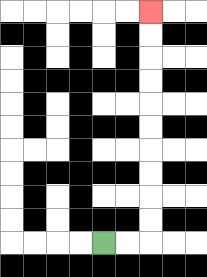{'start': '[4, 10]', 'end': '[6, 0]', 'path_directions': 'R,R,U,U,U,U,U,U,U,U,U,U', 'path_coordinates': '[[4, 10], [5, 10], [6, 10], [6, 9], [6, 8], [6, 7], [6, 6], [6, 5], [6, 4], [6, 3], [6, 2], [6, 1], [6, 0]]'}